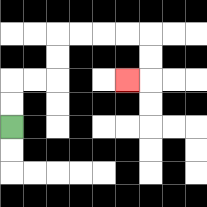{'start': '[0, 5]', 'end': '[5, 3]', 'path_directions': 'U,U,R,R,U,U,R,R,R,R,D,D,L', 'path_coordinates': '[[0, 5], [0, 4], [0, 3], [1, 3], [2, 3], [2, 2], [2, 1], [3, 1], [4, 1], [5, 1], [6, 1], [6, 2], [6, 3], [5, 3]]'}